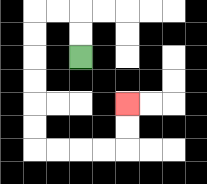{'start': '[3, 2]', 'end': '[5, 4]', 'path_directions': 'U,U,L,L,D,D,D,D,D,D,R,R,R,R,U,U', 'path_coordinates': '[[3, 2], [3, 1], [3, 0], [2, 0], [1, 0], [1, 1], [1, 2], [1, 3], [1, 4], [1, 5], [1, 6], [2, 6], [3, 6], [4, 6], [5, 6], [5, 5], [5, 4]]'}